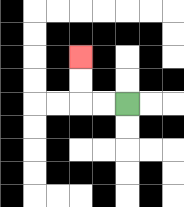{'start': '[5, 4]', 'end': '[3, 2]', 'path_directions': 'L,L,U,U', 'path_coordinates': '[[5, 4], [4, 4], [3, 4], [3, 3], [3, 2]]'}